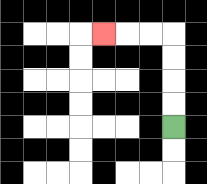{'start': '[7, 5]', 'end': '[4, 1]', 'path_directions': 'U,U,U,U,L,L,L', 'path_coordinates': '[[7, 5], [7, 4], [7, 3], [7, 2], [7, 1], [6, 1], [5, 1], [4, 1]]'}